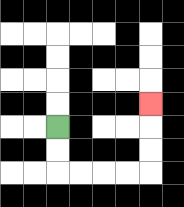{'start': '[2, 5]', 'end': '[6, 4]', 'path_directions': 'D,D,R,R,R,R,U,U,U', 'path_coordinates': '[[2, 5], [2, 6], [2, 7], [3, 7], [4, 7], [5, 7], [6, 7], [6, 6], [6, 5], [6, 4]]'}